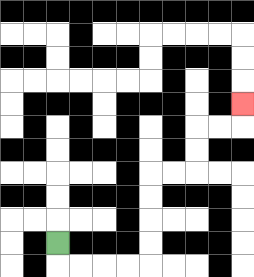{'start': '[2, 10]', 'end': '[10, 4]', 'path_directions': 'D,R,R,R,R,U,U,U,U,R,R,U,U,R,R,U', 'path_coordinates': '[[2, 10], [2, 11], [3, 11], [4, 11], [5, 11], [6, 11], [6, 10], [6, 9], [6, 8], [6, 7], [7, 7], [8, 7], [8, 6], [8, 5], [9, 5], [10, 5], [10, 4]]'}